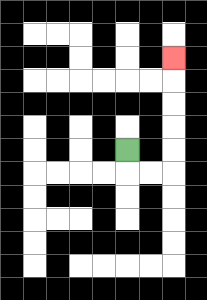{'start': '[5, 6]', 'end': '[7, 2]', 'path_directions': 'D,R,R,U,U,U,U,U', 'path_coordinates': '[[5, 6], [5, 7], [6, 7], [7, 7], [7, 6], [7, 5], [7, 4], [7, 3], [7, 2]]'}